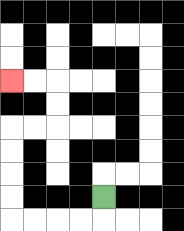{'start': '[4, 8]', 'end': '[0, 3]', 'path_directions': 'D,L,L,L,L,U,U,U,U,R,R,U,U,L,L', 'path_coordinates': '[[4, 8], [4, 9], [3, 9], [2, 9], [1, 9], [0, 9], [0, 8], [0, 7], [0, 6], [0, 5], [1, 5], [2, 5], [2, 4], [2, 3], [1, 3], [0, 3]]'}